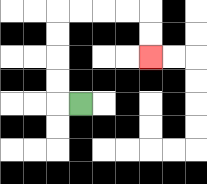{'start': '[3, 4]', 'end': '[6, 2]', 'path_directions': 'L,U,U,U,U,R,R,R,R,D,D', 'path_coordinates': '[[3, 4], [2, 4], [2, 3], [2, 2], [2, 1], [2, 0], [3, 0], [4, 0], [5, 0], [6, 0], [6, 1], [6, 2]]'}